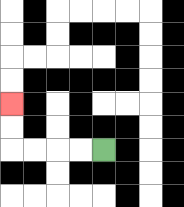{'start': '[4, 6]', 'end': '[0, 4]', 'path_directions': 'L,L,L,L,U,U', 'path_coordinates': '[[4, 6], [3, 6], [2, 6], [1, 6], [0, 6], [0, 5], [0, 4]]'}